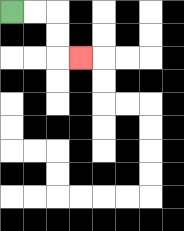{'start': '[0, 0]', 'end': '[3, 2]', 'path_directions': 'R,R,D,D,R', 'path_coordinates': '[[0, 0], [1, 0], [2, 0], [2, 1], [2, 2], [3, 2]]'}